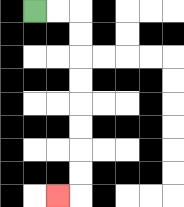{'start': '[1, 0]', 'end': '[2, 8]', 'path_directions': 'R,R,D,D,D,D,D,D,D,D,L', 'path_coordinates': '[[1, 0], [2, 0], [3, 0], [3, 1], [3, 2], [3, 3], [3, 4], [3, 5], [3, 6], [3, 7], [3, 8], [2, 8]]'}